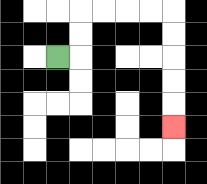{'start': '[2, 2]', 'end': '[7, 5]', 'path_directions': 'R,U,U,R,R,R,R,D,D,D,D,D', 'path_coordinates': '[[2, 2], [3, 2], [3, 1], [3, 0], [4, 0], [5, 0], [6, 0], [7, 0], [7, 1], [7, 2], [7, 3], [7, 4], [7, 5]]'}